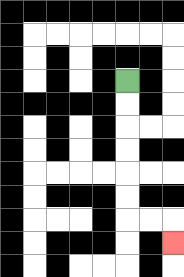{'start': '[5, 3]', 'end': '[7, 10]', 'path_directions': 'D,D,D,D,D,D,R,R,D', 'path_coordinates': '[[5, 3], [5, 4], [5, 5], [5, 6], [5, 7], [5, 8], [5, 9], [6, 9], [7, 9], [7, 10]]'}